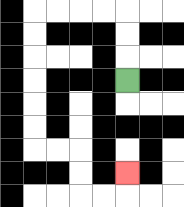{'start': '[5, 3]', 'end': '[5, 7]', 'path_directions': 'U,U,U,L,L,L,L,D,D,D,D,D,D,R,R,D,D,R,R,U', 'path_coordinates': '[[5, 3], [5, 2], [5, 1], [5, 0], [4, 0], [3, 0], [2, 0], [1, 0], [1, 1], [1, 2], [1, 3], [1, 4], [1, 5], [1, 6], [2, 6], [3, 6], [3, 7], [3, 8], [4, 8], [5, 8], [5, 7]]'}